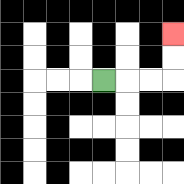{'start': '[4, 3]', 'end': '[7, 1]', 'path_directions': 'R,R,R,U,U', 'path_coordinates': '[[4, 3], [5, 3], [6, 3], [7, 3], [7, 2], [7, 1]]'}